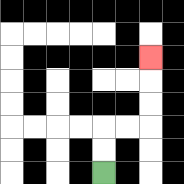{'start': '[4, 7]', 'end': '[6, 2]', 'path_directions': 'U,U,R,R,U,U,U', 'path_coordinates': '[[4, 7], [4, 6], [4, 5], [5, 5], [6, 5], [6, 4], [6, 3], [6, 2]]'}